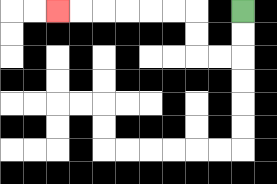{'start': '[10, 0]', 'end': '[2, 0]', 'path_directions': 'D,D,L,L,U,U,L,L,L,L,L,L', 'path_coordinates': '[[10, 0], [10, 1], [10, 2], [9, 2], [8, 2], [8, 1], [8, 0], [7, 0], [6, 0], [5, 0], [4, 0], [3, 0], [2, 0]]'}